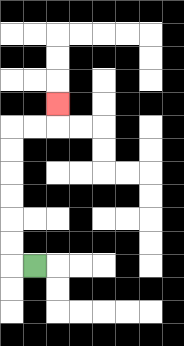{'start': '[1, 11]', 'end': '[2, 4]', 'path_directions': 'L,U,U,U,U,U,U,R,R,U', 'path_coordinates': '[[1, 11], [0, 11], [0, 10], [0, 9], [0, 8], [0, 7], [0, 6], [0, 5], [1, 5], [2, 5], [2, 4]]'}